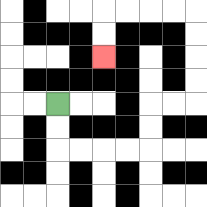{'start': '[2, 4]', 'end': '[4, 2]', 'path_directions': 'D,D,R,R,R,R,U,U,R,R,U,U,U,U,L,L,L,L,D,D', 'path_coordinates': '[[2, 4], [2, 5], [2, 6], [3, 6], [4, 6], [5, 6], [6, 6], [6, 5], [6, 4], [7, 4], [8, 4], [8, 3], [8, 2], [8, 1], [8, 0], [7, 0], [6, 0], [5, 0], [4, 0], [4, 1], [4, 2]]'}